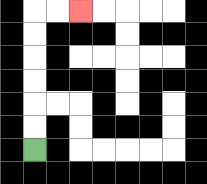{'start': '[1, 6]', 'end': '[3, 0]', 'path_directions': 'U,U,U,U,U,U,R,R', 'path_coordinates': '[[1, 6], [1, 5], [1, 4], [1, 3], [1, 2], [1, 1], [1, 0], [2, 0], [3, 0]]'}